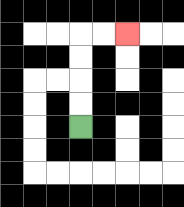{'start': '[3, 5]', 'end': '[5, 1]', 'path_directions': 'U,U,U,U,R,R', 'path_coordinates': '[[3, 5], [3, 4], [3, 3], [3, 2], [3, 1], [4, 1], [5, 1]]'}